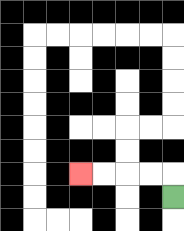{'start': '[7, 8]', 'end': '[3, 7]', 'path_directions': 'U,L,L,L,L', 'path_coordinates': '[[7, 8], [7, 7], [6, 7], [5, 7], [4, 7], [3, 7]]'}